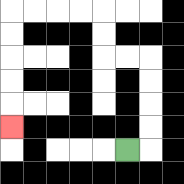{'start': '[5, 6]', 'end': '[0, 5]', 'path_directions': 'R,U,U,U,U,L,L,U,U,L,L,L,L,D,D,D,D,D', 'path_coordinates': '[[5, 6], [6, 6], [6, 5], [6, 4], [6, 3], [6, 2], [5, 2], [4, 2], [4, 1], [4, 0], [3, 0], [2, 0], [1, 0], [0, 0], [0, 1], [0, 2], [0, 3], [0, 4], [0, 5]]'}